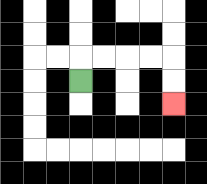{'start': '[3, 3]', 'end': '[7, 4]', 'path_directions': 'U,R,R,R,R,D,D', 'path_coordinates': '[[3, 3], [3, 2], [4, 2], [5, 2], [6, 2], [7, 2], [7, 3], [7, 4]]'}